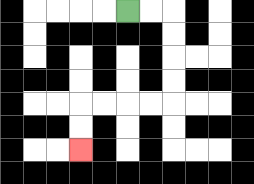{'start': '[5, 0]', 'end': '[3, 6]', 'path_directions': 'R,R,D,D,D,D,L,L,L,L,D,D', 'path_coordinates': '[[5, 0], [6, 0], [7, 0], [7, 1], [7, 2], [7, 3], [7, 4], [6, 4], [5, 4], [4, 4], [3, 4], [3, 5], [3, 6]]'}